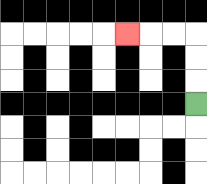{'start': '[8, 4]', 'end': '[5, 1]', 'path_directions': 'U,U,U,L,L,L', 'path_coordinates': '[[8, 4], [8, 3], [8, 2], [8, 1], [7, 1], [6, 1], [5, 1]]'}